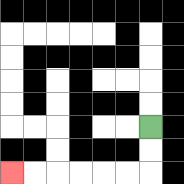{'start': '[6, 5]', 'end': '[0, 7]', 'path_directions': 'D,D,L,L,L,L,L,L', 'path_coordinates': '[[6, 5], [6, 6], [6, 7], [5, 7], [4, 7], [3, 7], [2, 7], [1, 7], [0, 7]]'}